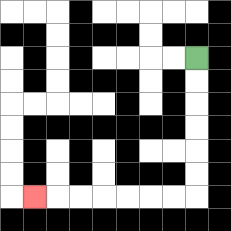{'start': '[8, 2]', 'end': '[1, 8]', 'path_directions': 'D,D,D,D,D,D,L,L,L,L,L,L,L', 'path_coordinates': '[[8, 2], [8, 3], [8, 4], [8, 5], [8, 6], [8, 7], [8, 8], [7, 8], [6, 8], [5, 8], [4, 8], [3, 8], [2, 8], [1, 8]]'}